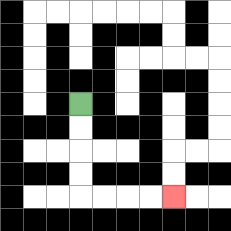{'start': '[3, 4]', 'end': '[7, 8]', 'path_directions': 'D,D,D,D,R,R,R,R', 'path_coordinates': '[[3, 4], [3, 5], [3, 6], [3, 7], [3, 8], [4, 8], [5, 8], [6, 8], [7, 8]]'}